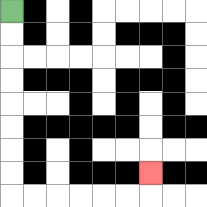{'start': '[0, 0]', 'end': '[6, 7]', 'path_directions': 'D,D,D,D,D,D,D,D,R,R,R,R,R,R,U', 'path_coordinates': '[[0, 0], [0, 1], [0, 2], [0, 3], [0, 4], [0, 5], [0, 6], [0, 7], [0, 8], [1, 8], [2, 8], [3, 8], [4, 8], [5, 8], [6, 8], [6, 7]]'}